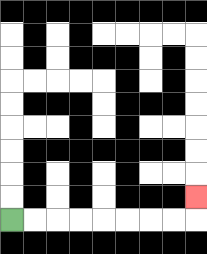{'start': '[0, 9]', 'end': '[8, 8]', 'path_directions': 'R,R,R,R,R,R,R,R,U', 'path_coordinates': '[[0, 9], [1, 9], [2, 9], [3, 9], [4, 9], [5, 9], [6, 9], [7, 9], [8, 9], [8, 8]]'}